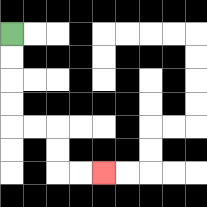{'start': '[0, 1]', 'end': '[4, 7]', 'path_directions': 'D,D,D,D,R,R,D,D,R,R', 'path_coordinates': '[[0, 1], [0, 2], [0, 3], [0, 4], [0, 5], [1, 5], [2, 5], [2, 6], [2, 7], [3, 7], [4, 7]]'}